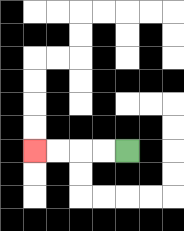{'start': '[5, 6]', 'end': '[1, 6]', 'path_directions': 'L,L,L,L', 'path_coordinates': '[[5, 6], [4, 6], [3, 6], [2, 6], [1, 6]]'}